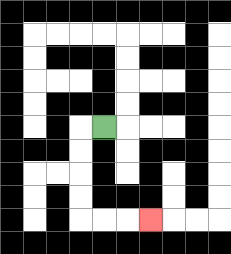{'start': '[4, 5]', 'end': '[6, 9]', 'path_directions': 'L,D,D,D,D,R,R,R', 'path_coordinates': '[[4, 5], [3, 5], [3, 6], [3, 7], [3, 8], [3, 9], [4, 9], [5, 9], [6, 9]]'}